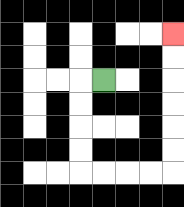{'start': '[4, 3]', 'end': '[7, 1]', 'path_directions': 'L,D,D,D,D,R,R,R,R,U,U,U,U,U,U', 'path_coordinates': '[[4, 3], [3, 3], [3, 4], [3, 5], [3, 6], [3, 7], [4, 7], [5, 7], [6, 7], [7, 7], [7, 6], [7, 5], [7, 4], [7, 3], [7, 2], [7, 1]]'}